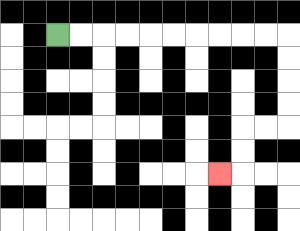{'start': '[2, 1]', 'end': '[9, 7]', 'path_directions': 'R,R,R,R,R,R,R,R,R,R,D,D,D,D,L,L,D,D,L', 'path_coordinates': '[[2, 1], [3, 1], [4, 1], [5, 1], [6, 1], [7, 1], [8, 1], [9, 1], [10, 1], [11, 1], [12, 1], [12, 2], [12, 3], [12, 4], [12, 5], [11, 5], [10, 5], [10, 6], [10, 7], [9, 7]]'}